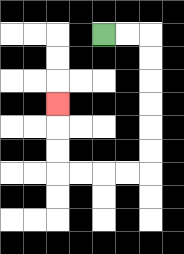{'start': '[4, 1]', 'end': '[2, 4]', 'path_directions': 'R,R,D,D,D,D,D,D,L,L,L,L,U,U,U', 'path_coordinates': '[[4, 1], [5, 1], [6, 1], [6, 2], [6, 3], [6, 4], [6, 5], [6, 6], [6, 7], [5, 7], [4, 7], [3, 7], [2, 7], [2, 6], [2, 5], [2, 4]]'}